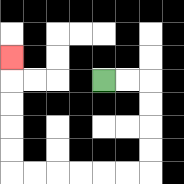{'start': '[4, 3]', 'end': '[0, 2]', 'path_directions': 'R,R,D,D,D,D,L,L,L,L,L,L,U,U,U,U,U', 'path_coordinates': '[[4, 3], [5, 3], [6, 3], [6, 4], [6, 5], [6, 6], [6, 7], [5, 7], [4, 7], [3, 7], [2, 7], [1, 7], [0, 7], [0, 6], [0, 5], [0, 4], [0, 3], [0, 2]]'}